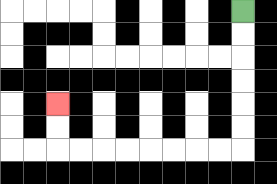{'start': '[10, 0]', 'end': '[2, 4]', 'path_directions': 'D,D,D,D,D,D,L,L,L,L,L,L,L,L,U,U', 'path_coordinates': '[[10, 0], [10, 1], [10, 2], [10, 3], [10, 4], [10, 5], [10, 6], [9, 6], [8, 6], [7, 6], [6, 6], [5, 6], [4, 6], [3, 6], [2, 6], [2, 5], [2, 4]]'}